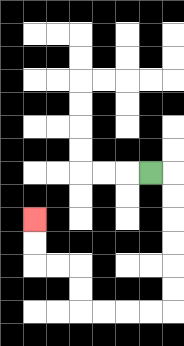{'start': '[6, 7]', 'end': '[1, 9]', 'path_directions': 'R,D,D,D,D,D,D,L,L,L,L,U,U,L,L,U,U', 'path_coordinates': '[[6, 7], [7, 7], [7, 8], [7, 9], [7, 10], [7, 11], [7, 12], [7, 13], [6, 13], [5, 13], [4, 13], [3, 13], [3, 12], [3, 11], [2, 11], [1, 11], [1, 10], [1, 9]]'}